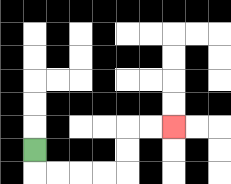{'start': '[1, 6]', 'end': '[7, 5]', 'path_directions': 'D,R,R,R,R,U,U,R,R', 'path_coordinates': '[[1, 6], [1, 7], [2, 7], [3, 7], [4, 7], [5, 7], [5, 6], [5, 5], [6, 5], [7, 5]]'}